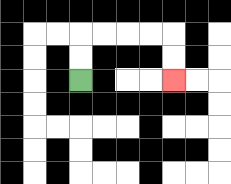{'start': '[3, 3]', 'end': '[7, 3]', 'path_directions': 'U,U,R,R,R,R,D,D', 'path_coordinates': '[[3, 3], [3, 2], [3, 1], [4, 1], [5, 1], [6, 1], [7, 1], [7, 2], [7, 3]]'}